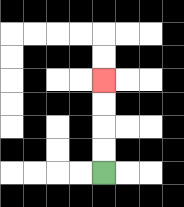{'start': '[4, 7]', 'end': '[4, 3]', 'path_directions': 'U,U,U,U', 'path_coordinates': '[[4, 7], [4, 6], [4, 5], [4, 4], [4, 3]]'}